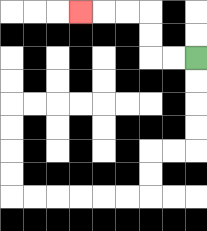{'start': '[8, 2]', 'end': '[3, 0]', 'path_directions': 'L,L,U,U,L,L,L', 'path_coordinates': '[[8, 2], [7, 2], [6, 2], [6, 1], [6, 0], [5, 0], [4, 0], [3, 0]]'}